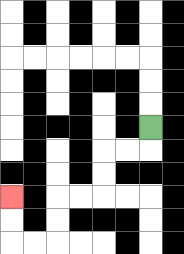{'start': '[6, 5]', 'end': '[0, 8]', 'path_directions': 'D,L,L,D,D,L,L,D,D,L,L,U,U', 'path_coordinates': '[[6, 5], [6, 6], [5, 6], [4, 6], [4, 7], [4, 8], [3, 8], [2, 8], [2, 9], [2, 10], [1, 10], [0, 10], [0, 9], [0, 8]]'}